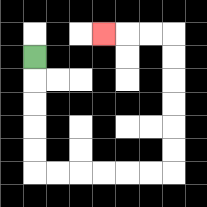{'start': '[1, 2]', 'end': '[4, 1]', 'path_directions': 'D,D,D,D,D,R,R,R,R,R,R,U,U,U,U,U,U,L,L,L', 'path_coordinates': '[[1, 2], [1, 3], [1, 4], [1, 5], [1, 6], [1, 7], [2, 7], [3, 7], [4, 7], [5, 7], [6, 7], [7, 7], [7, 6], [7, 5], [7, 4], [7, 3], [7, 2], [7, 1], [6, 1], [5, 1], [4, 1]]'}